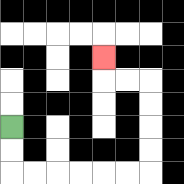{'start': '[0, 5]', 'end': '[4, 2]', 'path_directions': 'D,D,R,R,R,R,R,R,U,U,U,U,L,L,U', 'path_coordinates': '[[0, 5], [0, 6], [0, 7], [1, 7], [2, 7], [3, 7], [4, 7], [5, 7], [6, 7], [6, 6], [6, 5], [6, 4], [6, 3], [5, 3], [4, 3], [4, 2]]'}